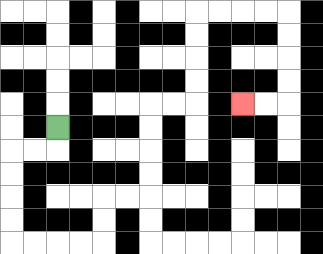{'start': '[2, 5]', 'end': '[10, 4]', 'path_directions': 'D,L,L,D,D,D,D,R,R,R,R,U,U,R,R,U,U,U,U,R,R,U,U,U,U,R,R,R,R,D,D,D,D,L,L', 'path_coordinates': '[[2, 5], [2, 6], [1, 6], [0, 6], [0, 7], [0, 8], [0, 9], [0, 10], [1, 10], [2, 10], [3, 10], [4, 10], [4, 9], [4, 8], [5, 8], [6, 8], [6, 7], [6, 6], [6, 5], [6, 4], [7, 4], [8, 4], [8, 3], [8, 2], [8, 1], [8, 0], [9, 0], [10, 0], [11, 0], [12, 0], [12, 1], [12, 2], [12, 3], [12, 4], [11, 4], [10, 4]]'}